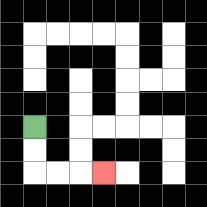{'start': '[1, 5]', 'end': '[4, 7]', 'path_directions': 'D,D,R,R,R', 'path_coordinates': '[[1, 5], [1, 6], [1, 7], [2, 7], [3, 7], [4, 7]]'}